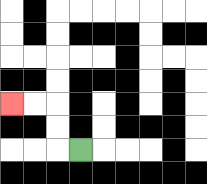{'start': '[3, 6]', 'end': '[0, 4]', 'path_directions': 'L,U,U,L,L', 'path_coordinates': '[[3, 6], [2, 6], [2, 5], [2, 4], [1, 4], [0, 4]]'}